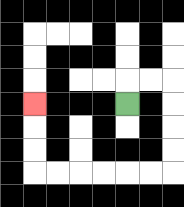{'start': '[5, 4]', 'end': '[1, 4]', 'path_directions': 'U,R,R,D,D,D,D,L,L,L,L,L,L,U,U,U', 'path_coordinates': '[[5, 4], [5, 3], [6, 3], [7, 3], [7, 4], [7, 5], [7, 6], [7, 7], [6, 7], [5, 7], [4, 7], [3, 7], [2, 7], [1, 7], [1, 6], [1, 5], [1, 4]]'}